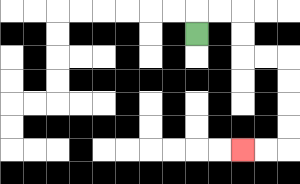{'start': '[8, 1]', 'end': '[10, 6]', 'path_directions': 'U,R,R,D,D,R,R,D,D,D,D,L,L', 'path_coordinates': '[[8, 1], [8, 0], [9, 0], [10, 0], [10, 1], [10, 2], [11, 2], [12, 2], [12, 3], [12, 4], [12, 5], [12, 6], [11, 6], [10, 6]]'}